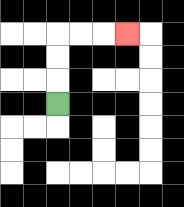{'start': '[2, 4]', 'end': '[5, 1]', 'path_directions': 'U,U,U,R,R,R', 'path_coordinates': '[[2, 4], [2, 3], [2, 2], [2, 1], [3, 1], [4, 1], [5, 1]]'}